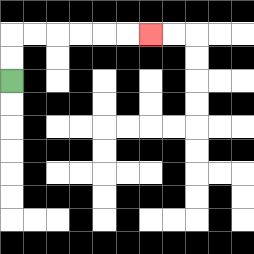{'start': '[0, 3]', 'end': '[6, 1]', 'path_directions': 'U,U,R,R,R,R,R,R', 'path_coordinates': '[[0, 3], [0, 2], [0, 1], [1, 1], [2, 1], [3, 1], [4, 1], [5, 1], [6, 1]]'}